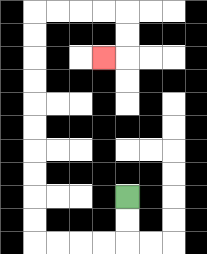{'start': '[5, 8]', 'end': '[4, 2]', 'path_directions': 'D,D,L,L,L,L,U,U,U,U,U,U,U,U,U,U,R,R,R,R,D,D,L', 'path_coordinates': '[[5, 8], [5, 9], [5, 10], [4, 10], [3, 10], [2, 10], [1, 10], [1, 9], [1, 8], [1, 7], [1, 6], [1, 5], [1, 4], [1, 3], [1, 2], [1, 1], [1, 0], [2, 0], [3, 0], [4, 0], [5, 0], [5, 1], [5, 2], [4, 2]]'}